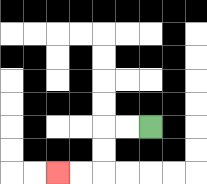{'start': '[6, 5]', 'end': '[2, 7]', 'path_directions': 'L,L,D,D,L,L', 'path_coordinates': '[[6, 5], [5, 5], [4, 5], [4, 6], [4, 7], [3, 7], [2, 7]]'}